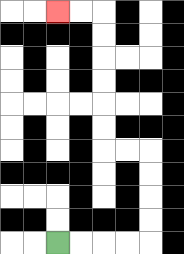{'start': '[2, 10]', 'end': '[2, 0]', 'path_directions': 'R,R,R,R,U,U,U,U,L,L,U,U,U,U,U,U,L,L', 'path_coordinates': '[[2, 10], [3, 10], [4, 10], [5, 10], [6, 10], [6, 9], [6, 8], [6, 7], [6, 6], [5, 6], [4, 6], [4, 5], [4, 4], [4, 3], [4, 2], [4, 1], [4, 0], [3, 0], [2, 0]]'}